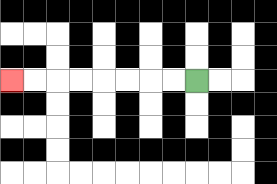{'start': '[8, 3]', 'end': '[0, 3]', 'path_directions': 'L,L,L,L,L,L,L,L', 'path_coordinates': '[[8, 3], [7, 3], [6, 3], [5, 3], [4, 3], [3, 3], [2, 3], [1, 3], [0, 3]]'}